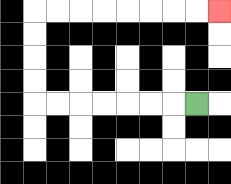{'start': '[8, 4]', 'end': '[9, 0]', 'path_directions': 'L,L,L,L,L,L,L,U,U,U,U,R,R,R,R,R,R,R,R', 'path_coordinates': '[[8, 4], [7, 4], [6, 4], [5, 4], [4, 4], [3, 4], [2, 4], [1, 4], [1, 3], [1, 2], [1, 1], [1, 0], [2, 0], [3, 0], [4, 0], [5, 0], [6, 0], [7, 0], [8, 0], [9, 0]]'}